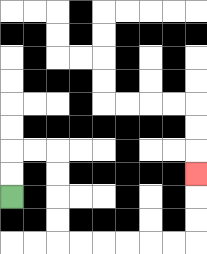{'start': '[0, 8]', 'end': '[8, 7]', 'path_directions': 'U,U,R,R,D,D,D,D,R,R,R,R,R,R,U,U,U', 'path_coordinates': '[[0, 8], [0, 7], [0, 6], [1, 6], [2, 6], [2, 7], [2, 8], [2, 9], [2, 10], [3, 10], [4, 10], [5, 10], [6, 10], [7, 10], [8, 10], [8, 9], [8, 8], [8, 7]]'}